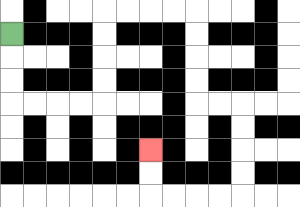{'start': '[0, 1]', 'end': '[6, 6]', 'path_directions': 'D,D,D,R,R,R,R,U,U,U,U,R,R,R,R,D,D,D,D,R,R,D,D,D,D,L,L,L,L,U,U', 'path_coordinates': '[[0, 1], [0, 2], [0, 3], [0, 4], [1, 4], [2, 4], [3, 4], [4, 4], [4, 3], [4, 2], [4, 1], [4, 0], [5, 0], [6, 0], [7, 0], [8, 0], [8, 1], [8, 2], [8, 3], [8, 4], [9, 4], [10, 4], [10, 5], [10, 6], [10, 7], [10, 8], [9, 8], [8, 8], [7, 8], [6, 8], [6, 7], [6, 6]]'}